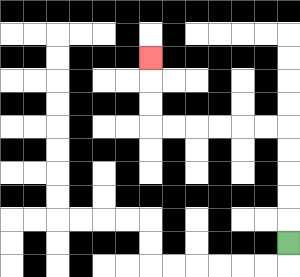{'start': '[12, 10]', 'end': '[6, 2]', 'path_directions': 'U,U,U,U,U,L,L,L,L,L,L,U,U,U', 'path_coordinates': '[[12, 10], [12, 9], [12, 8], [12, 7], [12, 6], [12, 5], [11, 5], [10, 5], [9, 5], [8, 5], [7, 5], [6, 5], [6, 4], [6, 3], [6, 2]]'}